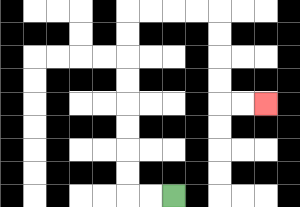{'start': '[7, 8]', 'end': '[11, 4]', 'path_directions': 'L,L,U,U,U,U,U,U,U,U,R,R,R,R,D,D,D,D,R,R', 'path_coordinates': '[[7, 8], [6, 8], [5, 8], [5, 7], [5, 6], [5, 5], [5, 4], [5, 3], [5, 2], [5, 1], [5, 0], [6, 0], [7, 0], [8, 0], [9, 0], [9, 1], [9, 2], [9, 3], [9, 4], [10, 4], [11, 4]]'}